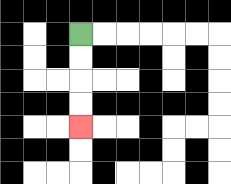{'start': '[3, 1]', 'end': '[3, 5]', 'path_directions': 'D,D,D,D', 'path_coordinates': '[[3, 1], [3, 2], [3, 3], [3, 4], [3, 5]]'}